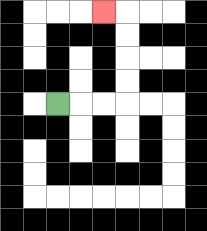{'start': '[2, 4]', 'end': '[4, 0]', 'path_directions': 'R,R,R,U,U,U,U,L', 'path_coordinates': '[[2, 4], [3, 4], [4, 4], [5, 4], [5, 3], [5, 2], [5, 1], [5, 0], [4, 0]]'}